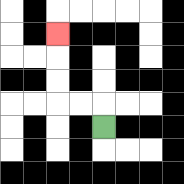{'start': '[4, 5]', 'end': '[2, 1]', 'path_directions': 'U,L,L,U,U,U', 'path_coordinates': '[[4, 5], [4, 4], [3, 4], [2, 4], [2, 3], [2, 2], [2, 1]]'}